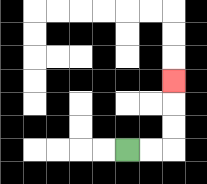{'start': '[5, 6]', 'end': '[7, 3]', 'path_directions': 'R,R,U,U,U', 'path_coordinates': '[[5, 6], [6, 6], [7, 6], [7, 5], [7, 4], [7, 3]]'}